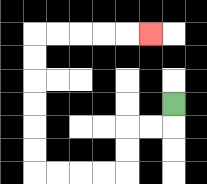{'start': '[7, 4]', 'end': '[6, 1]', 'path_directions': 'D,L,L,D,D,L,L,L,L,U,U,U,U,U,U,R,R,R,R,R', 'path_coordinates': '[[7, 4], [7, 5], [6, 5], [5, 5], [5, 6], [5, 7], [4, 7], [3, 7], [2, 7], [1, 7], [1, 6], [1, 5], [1, 4], [1, 3], [1, 2], [1, 1], [2, 1], [3, 1], [4, 1], [5, 1], [6, 1]]'}